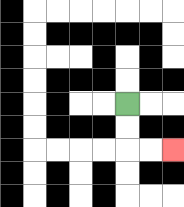{'start': '[5, 4]', 'end': '[7, 6]', 'path_directions': 'D,D,R,R', 'path_coordinates': '[[5, 4], [5, 5], [5, 6], [6, 6], [7, 6]]'}